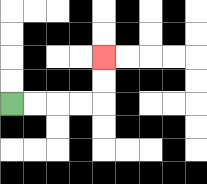{'start': '[0, 4]', 'end': '[4, 2]', 'path_directions': 'R,R,R,R,U,U', 'path_coordinates': '[[0, 4], [1, 4], [2, 4], [3, 4], [4, 4], [4, 3], [4, 2]]'}